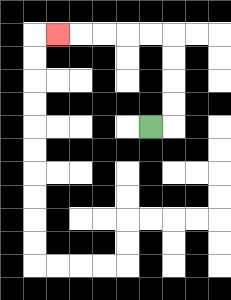{'start': '[6, 5]', 'end': '[2, 1]', 'path_directions': 'R,U,U,U,U,L,L,L,L,L', 'path_coordinates': '[[6, 5], [7, 5], [7, 4], [7, 3], [7, 2], [7, 1], [6, 1], [5, 1], [4, 1], [3, 1], [2, 1]]'}